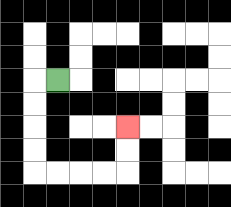{'start': '[2, 3]', 'end': '[5, 5]', 'path_directions': 'L,D,D,D,D,R,R,R,R,U,U', 'path_coordinates': '[[2, 3], [1, 3], [1, 4], [1, 5], [1, 6], [1, 7], [2, 7], [3, 7], [4, 7], [5, 7], [5, 6], [5, 5]]'}